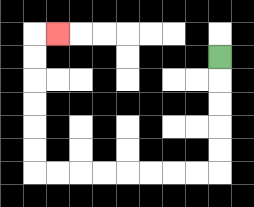{'start': '[9, 2]', 'end': '[2, 1]', 'path_directions': 'D,D,D,D,D,L,L,L,L,L,L,L,L,U,U,U,U,U,U,R', 'path_coordinates': '[[9, 2], [9, 3], [9, 4], [9, 5], [9, 6], [9, 7], [8, 7], [7, 7], [6, 7], [5, 7], [4, 7], [3, 7], [2, 7], [1, 7], [1, 6], [1, 5], [1, 4], [1, 3], [1, 2], [1, 1], [2, 1]]'}